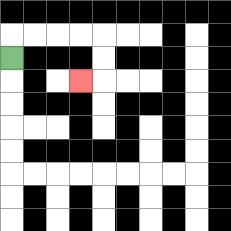{'start': '[0, 2]', 'end': '[3, 3]', 'path_directions': 'U,R,R,R,R,D,D,L', 'path_coordinates': '[[0, 2], [0, 1], [1, 1], [2, 1], [3, 1], [4, 1], [4, 2], [4, 3], [3, 3]]'}